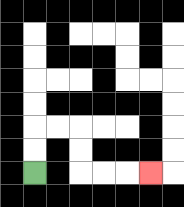{'start': '[1, 7]', 'end': '[6, 7]', 'path_directions': 'U,U,R,R,D,D,R,R,R', 'path_coordinates': '[[1, 7], [1, 6], [1, 5], [2, 5], [3, 5], [3, 6], [3, 7], [4, 7], [5, 7], [6, 7]]'}